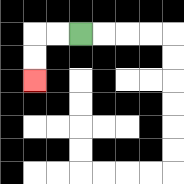{'start': '[3, 1]', 'end': '[1, 3]', 'path_directions': 'L,L,D,D', 'path_coordinates': '[[3, 1], [2, 1], [1, 1], [1, 2], [1, 3]]'}